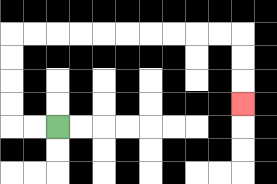{'start': '[2, 5]', 'end': '[10, 4]', 'path_directions': 'L,L,U,U,U,U,R,R,R,R,R,R,R,R,R,R,D,D,D', 'path_coordinates': '[[2, 5], [1, 5], [0, 5], [0, 4], [0, 3], [0, 2], [0, 1], [1, 1], [2, 1], [3, 1], [4, 1], [5, 1], [6, 1], [7, 1], [8, 1], [9, 1], [10, 1], [10, 2], [10, 3], [10, 4]]'}